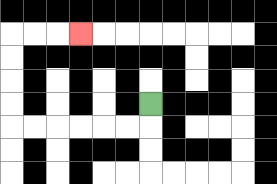{'start': '[6, 4]', 'end': '[3, 1]', 'path_directions': 'D,L,L,L,L,L,L,U,U,U,U,R,R,R', 'path_coordinates': '[[6, 4], [6, 5], [5, 5], [4, 5], [3, 5], [2, 5], [1, 5], [0, 5], [0, 4], [0, 3], [0, 2], [0, 1], [1, 1], [2, 1], [3, 1]]'}